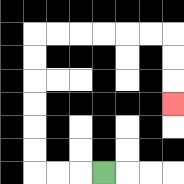{'start': '[4, 7]', 'end': '[7, 4]', 'path_directions': 'L,L,L,U,U,U,U,U,U,R,R,R,R,R,R,D,D,D', 'path_coordinates': '[[4, 7], [3, 7], [2, 7], [1, 7], [1, 6], [1, 5], [1, 4], [1, 3], [1, 2], [1, 1], [2, 1], [3, 1], [4, 1], [5, 1], [6, 1], [7, 1], [7, 2], [7, 3], [7, 4]]'}